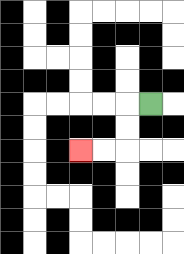{'start': '[6, 4]', 'end': '[3, 6]', 'path_directions': 'L,D,D,L,L', 'path_coordinates': '[[6, 4], [5, 4], [5, 5], [5, 6], [4, 6], [3, 6]]'}